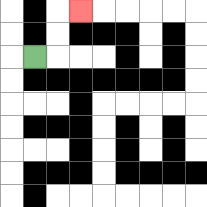{'start': '[1, 2]', 'end': '[3, 0]', 'path_directions': 'R,U,U,R', 'path_coordinates': '[[1, 2], [2, 2], [2, 1], [2, 0], [3, 0]]'}